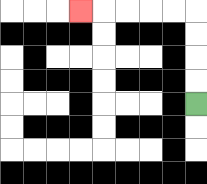{'start': '[8, 4]', 'end': '[3, 0]', 'path_directions': 'U,U,U,U,L,L,L,L,L', 'path_coordinates': '[[8, 4], [8, 3], [8, 2], [8, 1], [8, 0], [7, 0], [6, 0], [5, 0], [4, 0], [3, 0]]'}